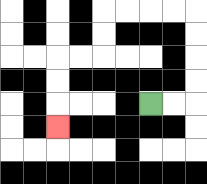{'start': '[6, 4]', 'end': '[2, 5]', 'path_directions': 'R,R,U,U,U,U,L,L,L,L,D,D,L,L,D,D,D', 'path_coordinates': '[[6, 4], [7, 4], [8, 4], [8, 3], [8, 2], [8, 1], [8, 0], [7, 0], [6, 0], [5, 0], [4, 0], [4, 1], [4, 2], [3, 2], [2, 2], [2, 3], [2, 4], [2, 5]]'}